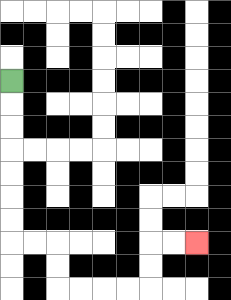{'start': '[0, 3]', 'end': '[8, 10]', 'path_directions': 'D,D,D,D,D,D,D,R,R,D,D,R,R,R,R,U,U,R,R', 'path_coordinates': '[[0, 3], [0, 4], [0, 5], [0, 6], [0, 7], [0, 8], [0, 9], [0, 10], [1, 10], [2, 10], [2, 11], [2, 12], [3, 12], [4, 12], [5, 12], [6, 12], [6, 11], [6, 10], [7, 10], [8, 10]]'}